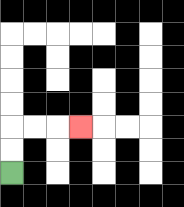{'start': '[0, 7]', 'end': '[3, 5]', 'path_directions': 'U,U,R,R,R', 'path_coordinates': '[[0, 7], [0, 6], [0, 5], [1, 5], [2, 5], [3, 5]]'}